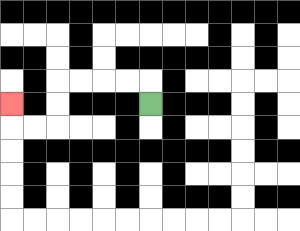{'start': '[6, 4]', 'end': '[0, 4]', 'path_directions': 'U,L,L,L,L,D,D,L,L,U', 'path_coordinates': '[[6, 4], [6, 3], [5, 3], [4, 3], [3, 3], [2, 3], [2, 4], [2, 5], [1, 5], [0, 5], [0, 4]]'}